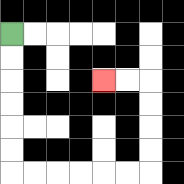{'start': '[0, 1]', 'end': '[4, 3]', 'path_directions': 'D,D,D,D,D,D,R,R,R,R,R,R,U,U,U,U,L,L', 'path_coordinates': '[[0, 1], [0, 2], [0, 3], [0, 4], [0, 5], [0, 6], [0, 7], [1, 7], [2, 7], [3, 7], [4, 7], [5, 7], [6, 7], [6, 6], [6, 5], [6, 4], [6, 3], [5, 3], [4, 3]]'}